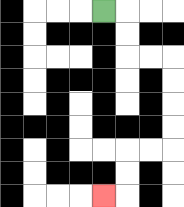{'start': '[4, 0]', 'end': '[4, 8]', 'path_directions': 'R,D,D,R,R,D,D,D,D,L,L,D,D,L', 'path_coordinates': '[[4, 0], [5, 0], [5, 1], [5, 2], [6, 2], [7, 2], [7, 3], [7, 4], [7, 5], [7, 6], [6, 6], [5, 6], [5, 7], [5, 8], [4, 8]]'}